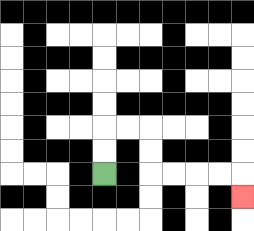{'start': '[4, 7]', 'end': '[10, 8]', 'path_directions': 'U,U,R,R,D,D,R,R,R,R,D', 'path_coordinates': '[[4, 7], [4, 6], [4, 5], [5, 5], [6, 5], [6, 6], [6, 7], [7, 7], [8, 7], [9, 7], [10, 7], [10, 8]]'}